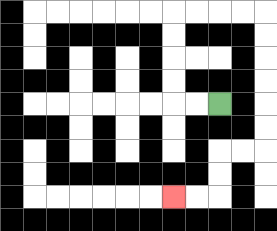{'start': '[9, 4]', 'end': '[7, 8]', 'path_directions': 'L,L,U,U,U,U,R,R,R,R,D,D,D,D,D,D,L,L,D,D,L,L', 'path_coordinates': '[[9, 4], [8, 4], [7, 4], [7, 3], [7, 2], [7, 1], [7, 0], [8, 0], [9, 0], [10, 0], [11, 0], [11, 1], [11, 2], [11, 3], [11, 4], [11, 5], [11, 6], [10, 6], [9, 6], [9, 7], [9, 8], [8, 8], [7, 8]]'}